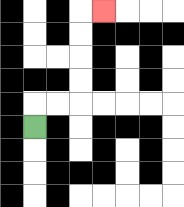{'start': '[1, 5]', 'end': '[4, 0]', 'path_directions': 'U,R,R,U,U,U,U,R', 'path_coordinates': '[[1, 5], [1, 4], [2, 4], [3, 4], [3, 3], [3, 2], [3, 1], [3, 0], [4, 0]]'}